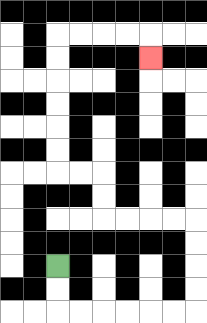{'start': '[2, 11]', 'end': '[6, 2]', 'path_directions': 'D,D,R,R,R,R,R,R,U,U,U,U,L,L,L,L,U,U,L,L,U,U,U,U,U,U,R,R,R,R,D', 'path_coordinates': '[[2, 11], [2, 12], [2, 13], [3, 13], [4, 13], [5, 13], [6, 13], [7, 13], [8, 13], [8, 12], [8, 11], [8, 10], [8, 9], [7, 9], [6, 9], [5, 9], [4, 9], [4, 8], [4, 7], [3, 7], [2, 7], [2, 6], [2, 5], [2, 4], [2, 3], [2, 2], [2, 1], [3, 1], [4, 1], [5, 1], [6, 1], [6, 2]]'}